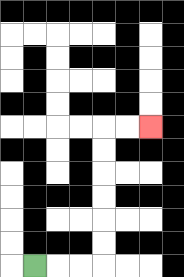{'start': '[1, 11]', 'end': '[6, 5]', 'path_directions': 'R,R,R,U,U,U,U,U,U,R,R', 'path_coordinates': '[[1, 11], [2, 11], [3, 11], [4, 11], [4, 10], [4, 9], [4, 8], [4, 7], [4, 6], [4, 5], [5, 5], [6, 5]]'}